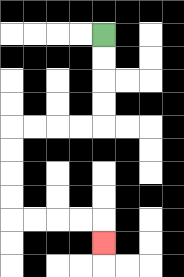{'start': '[4, 1]', 'end': '[4, 10]', 'path_directions': 'D,D,D,D,L,L,L,L,D,D,D,D,R,R,R,R,D', 'path_coordinates': '[[4, 1], [4, 2], [4, 3], [4, 4], [4, 5], [3, 5], [2, 5], [1, 5], [0, 5], [0, 6], [0, 7], [0, 8], [0, 9], [1, 9], [2, 9], [3, 9], [4, 9], [4, 10]]'}